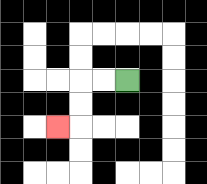{'start': '[5, 3]', 'end': '[2, 5]', 'path_directions': 'L,L,D,D,L', 'path_coordinates': '[[5, 3], [4, 3], [3, 3], [3, 4], [3, 5], [2, 5]]'}